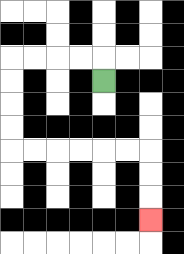{'start': '[4, 3]', 'end': '[6, 9]', 'path_directions': 'U,L,L,L,L,D,D,D,D,R,R,R,R,R,R,D,D,D', 'path_coordinates': '[[4, 3], [4, 2], [3, 2], [2, 2], [1, 2], [0, 2], [0, 3], [0, 4], [0, 5], [0, 6], [1, 6], [2, 6], [3, 6], [4, 6], [5, 6], [6, 6], [6, 7], [6, 8], [6, 9]]'}